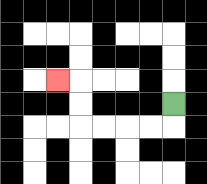{'start': '[7, 4]', 'end': '[2, 3]', 'path_directions': 'D,L,L,L,L,U,U,L', 'path_coordinates': '[[7, 4], [7, 5], [6, 5], [5, 5], [4, 5], [3, 5], [3, 4], [3, 3], [2, 3]]'}